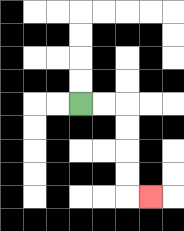{'start': '[3, 4]', 'end': '[6, 8]', 'path_directions': 'R,R,D,D,D,D,R', 'path_coordinates': '[[3, 4], [4, 4], [5, 4], [5, 5], [5, 6], [5, 7], [5, 8], [6, 8]]'}